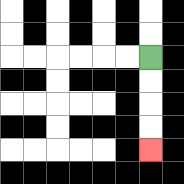{'start': '[6, 2]', 'end': '[6, 6]', 'path_directions': 'D,D,D,D', 'path_coordinates': '[[6, 2], [6, 3], [6, 4], [6, 5], [6, 6]]'}